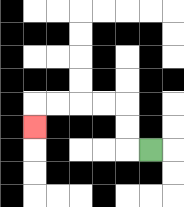{'start': '[6, 6]', 'end': '[1, 5]', 'path_directions': 'L,U,U,L,L,L,L,D', 'path_coordinates': '[[6, 6], [5, 6], [5, 5], [5, 4], [4, 4], [3, 4], [2, 4], [1, 4], [1, 5]]'}